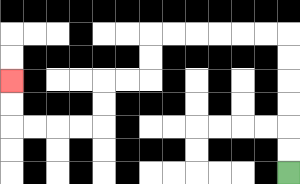{'start': '[12, 7]', 'end': '[0, 3]', 'path_directions': 'U,U,U,U,U,U,L,L,L,L,L,L,D,D,L,L,D,D,L,L,L,L,U,U', 'path_coordinates': '[[12, 7], [12, 6], [12, 5], [12, 4], [12, 3], [12, 2], [12, 1], [11, 1], [10, 1], [9, 1], [8, 1], [7, 1], [6, 1], [6, 2], [6, 3], [5, 3], [4, 3], [4, 4], [4, 5], [3, 5], [2, 5], [1, 5], [0, 5], [0, 4], [0, 3]]'}